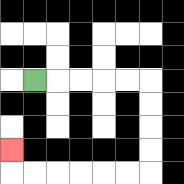{'start': '[1, 3]', 'end': '[0, 6]', 'path_directions': 'R,R,R,R,R,D,D,D,D,L,L,L,L,L,L,U', 'path_coordinates': '[[1, 3], [2, 3], [3, 3], [4, 3], [5, 3], [6, 3], [6, 4], [6, 5], [6, 6], [6, 7], [5, 7], [4, 7], [3, 7], [2, 7], [1, 7], [0, 7], [0, 6]]'}